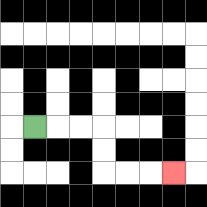{'start': '[1, 5]', 'end': '[7, 7]', 'path_directions': 'R,R,R,D,D,R,R,R', 'path_coordinates': '[[1, 5], [2, 5], [3, 5], [4, 5], [4, 6], [4, 7], [5, 7], [6, 7], [7, 7]]'}